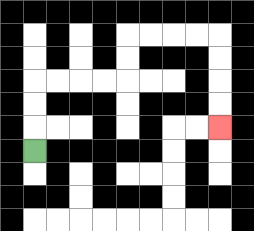{'start': '[1, 6]', 'end': '[9, 5]', 'path_directions': 'U,U,U,R,R,R,R,U,U,R,R,R,R,D,D,D,D', 'path_coordinates': '[[1, 6], [1, 5], [1, 4], [1, 3], [2, 3], [3, 3], [4, 3], [5, 3], [5, 2], [5, 1], [6, 1], [7, 1], [8, 1], [9, 1], [9, 2], [9, 3], [9, 4], [9, 5]]'}